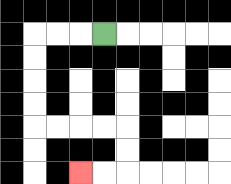{'start': '[4, 1]', 'end': '[3, 7]', 'path_directions': 'L,L,L,D,D,D,D,R,R,R,R,D,D,L,L', 'path_coordinates': '[[4, 1], [3, 1], [2, 1], [1, 1], [1, 2], [1, 3], [1, 4], [1, 5], [2, 5], [3, 5], [4, 5], [5, 5], [5, 6], [5, 7], [4, 7], [3, 7]]'}